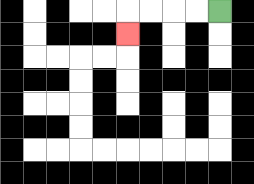{'start': '[9, 0]', 'end': '[5, 1]', 'path_directions': 'L,L,L,L,D', 'path_coordinates': '[[9, 0], [8, 0], [7, 0], [6, 0], [5, 0], [5, 1]]'}